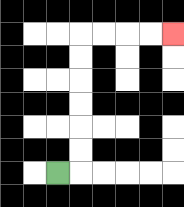{'start': '[2, 7]', 'end': '[7, 1]', 'path_directions': 'R,U,U,U,U,U,U,R,R,R,R', 'path_coordinates': '[[2, 7], [3, 7], [3, 6], [3, 5], [3, 4], [3, 3], [3, 2], [3, 1], [4, 1], [5, 1], [6, 1], [7, 1]]'}